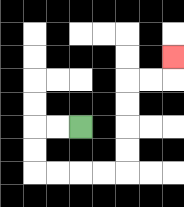{'start': '[3, 5]', 'end': '[7, 2]', 'path_directions': 'L,L,D,D,R,R,R,R,U,U,U,U,R,R,U', 'path_coordinates': '[[3, 5], [2, 5], [1, 5], [1, 6], [1, 7], [2, 7], [3, 7], [4, 7], [5, 7], [5, 6], [5, 5], [5, 4], [5, 3], [6, 3], [7, 3], [7, 2]]'}